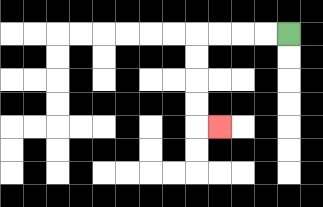{'start': '[12, 1]', 'end': '[9, 5]', 'path_directions': 'L,L,L,L,D,D,D,D,R', 'path_coordinates': '[[12, 1], [11, 1], [10, 1], [9, 1], [8, 1], [8, 2], [8, 3], [8, 4], [8, 5], [9, 5]]'}